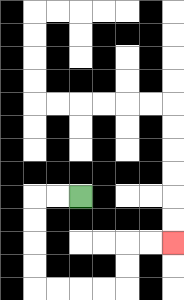{'start': '[3, 8]', 'end': '[7, 10]', 'path_directions': 'L,L,D,D,D,D,R,R,R,R,U,U,R,R', 'path_coordinates': '[[3, 8], [2, 8], [1, 8], [1, 9], [1, 10], [1, 11], [1, 12], [2, 12], [3, 12], [4, 12], [5, 12], [5, 11], [5, 10], [6, 10], [7, 10]]'}